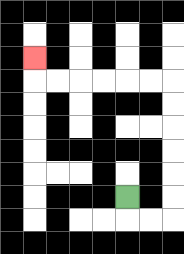{'start': '[5, 8]', 'end': '[1, 2]', 'path_directions': 'D,R,R,U,U,U,U,U,U,L,L,L,L,L,L,U', 'path_coordinates': '[[5, 8], [5, 9], [6, 9], [7, 9], [7, 8], [7, 7], [7, 6], [7, 5], [7, 4], [7, 3], [6, 3], [5, 3], [4, 3], [3, 3], [2, 3], [1, 3], [1, 2]]'}